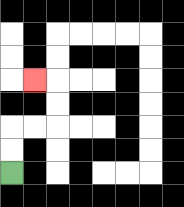{'start': '[0, 7]', 'end': '[1, 3]', 'path_directions': 'U,U,R,R,U,U,L', 'path_coordinates': '[[0, 7], [0, 6], [0, 5], [1, 5], [2, 5], [2, 4], [2, 3], [1, 3]]'}